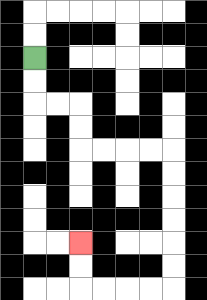{'start': '[1, 2]', 'end': '[3, 10]', 'path_directions': 'D,D,R,R,D,D,R,R,R,R,D,D,D,D,D,D,L,L,L,L,U,U', 'path_coordinates': '[[1, 2], [1, 3], [1, 4], [2, 4], [3, 4], [3, 5], [3, 6], [4, 6], [5, 6], [6, 6], [7, 6], [7, 7], [7, 8], [7, 9], [7, 10], [7, 11], [7, 12], [6, 12], [5, 12], [4, 12], [3, 12], [3, 11], [3, 10]]'}